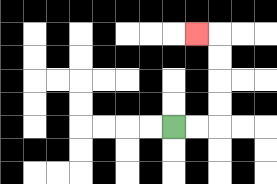{'start': '[7, 5]', 'end': '[8, 1]', 'path_directions': 'R,R,U,U,U,U,L', 'path_coordinates': '[[7, 5], [8, 5], [9, 5], [9, 4], [9, 3], [9, 2], [9, 1], [8, 1]]'}